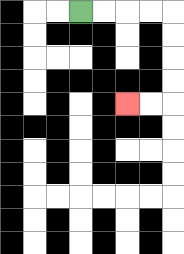{'start': '[3, 0]', 'end': '[5, 4]', 'path_directions': 'R,R,R,R,D,D,D,D,L,L', 'path_coordinates': '[[3, 0], [4, 0], [5, 0], [6, 0], [7, 0], [7, 1], [7, 2], [7, 3], [7, 4], [6, 4], [5, 4]]'}